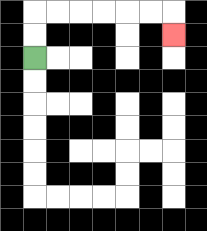{'start': '[1, 2]', 'end': '[7, 1]', 'path_directions': 'U,U,R,R,R,R,R,R,D', 'path_coordinates': '[[1, 2], [1, 1], [1, 0], [2, 0], [3, 0], [4, 0], [5, 0], [6, 0], [7, 0], [7, 1]]'}